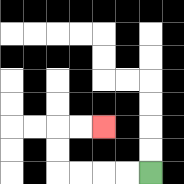{'start': '[6, 7]', 'end': '[4, 5]', 'path_directions': 'L,L,L,L,U,U,R,R', 'path_coordinates': '[[6, 7], [5, 7], [4, 7], [3, 7], [2, 7], [2, 6], [2, 5], [3, 5], [4, 5]]'}